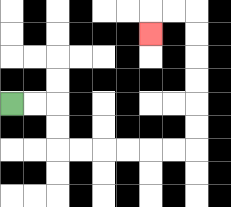{'start': '[0, 4]', 'end': '[6, 1]', 'path_directions': 'R,R,D,D,R,R,R,R,R,R,U,U,U,U,U,U,L,L,D', 'path_coordinates': '[[0, 4], [1, 4], [2, 4], [2, 5], [2, 6], [3, 6], [4, 6], [5, 6], [6, 6], [7, 6], [8, 6], [8, 5], [8, 4], [8, 3], [8, 2], [8, 1], [8, 0], [7, 0], [6, 0], [6, 1]]'}